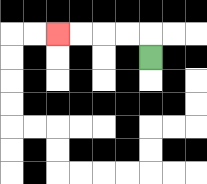{'start': '[6, 2]', 'end': '[2, 1]', 'path_directions': 'U,L,L,L,L', 'path_coordinates': '[[6, 2], [6, 1], [5, 1], [4, 1], [3, 1], [2, 1]]'}